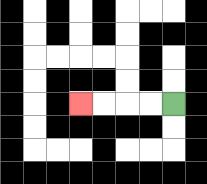{'start': '[7, 4]', 'end': '[3, 4]', 'path_directions': 'L,L,L,L', 'path_coordinates': '[[7, 4], [6, 4], [5, 4], [4, 4], [3, 4]]'}